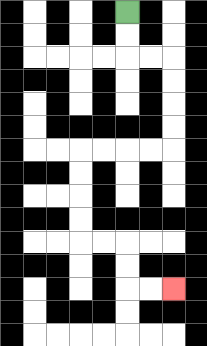{'start': '[5, 0]', 'end': '[7, 12]', 'path_directions': 'D,D,R,R,D,D,D,D,L,L,L,L,D,D,D,D,R,R,D,D,R,R', 'path_coordinates': '[[5, 0], [5, 1], [5, 2], [6, 2], [7, 2], [7, 3], [7, 4], [7, 5], [7, 6], [6, 6], [5, 6], [4, 6], [3, 6], [3, 7], [3, 8], [3, 9], [3, 10], [4, 10], [5, 10], [5, 11], [5, 12], [6, 12], [7, 12]]'}